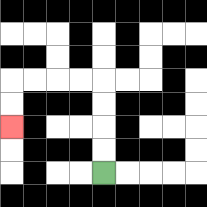{'start': '[4, 7]', 'end': '[0, 5]', 'path_directions': 'U,U,U,U,L,L,L,L,D,D', 'path_coordinates': '[[4, 7], [4, 6], [4, 5], [4, 4], [4, 3], [3, 3], [2, 3], [1, 3], [0, 3], [0, 4], [0, 5]]'}